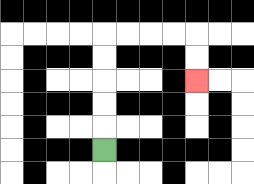{'start': '[4, 6]', 'end': '[8, 3]', 'path_directions': 'U,U,U,U,U,R,R,R,R,D,D', 'path_coordinates': '[[4, 6], [4, 5], [4, 4], [4, 3], [4, 2], [4, 1], [5, 1], [6, 1], [7, 1], [8, 1], [8, 2], [8, 3]]'}